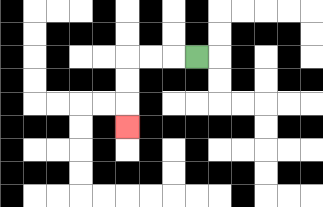{'start': '[8, 2]', 'end': '[5, 5]', 'path_directions': 'L,L,L,D,D,D', 'path_coordinates': '[[8, 2], [7, 2], [6, 2], [5, 2], [5, 3], [5, 4], [5, 5]]'}